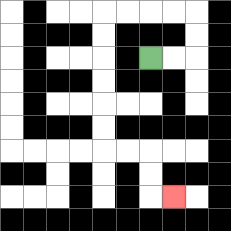{'start': '[6, 2]', 'end': '[7, 8]', 'path_directions': 'R,R,U,U,L,L,L,L,D,D,D,D,D,D,R,R,D,D,R', 'path_coordinates': '[[6, 2], [7, 2], [8, 2], [8, 1], [8, 0], [7, 0], [6, 0], [5, 0], [4, 0], [4, 1], [4, 2], [4, 3], [4, 4], [4, 5], [4, 6], [5, 6], [6, 6], [6, 7], [6, 8], [7, 8]]'}